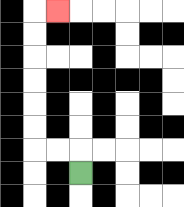{'start': '[3, 7]', 'end': '[2, 0]', 'path_directions': 'U,L,L,U,U,U,U,U,U,R', 'path_coordinates': '[[3, 7], [3, 6], [2, 6], [1, 6], [1, 5], [1, 4], [1, 3], [1, 2], [1, 1], [1, 0], [2, 0]]'}